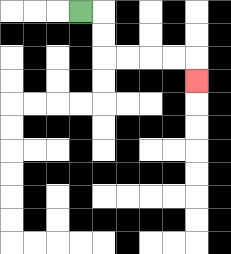{'start': '[3, 0]', 'end': '[8, 3]', 'path_directions': 'R,D,D,R,R,R,R,D', 'path_coordinates': '[[3, 0], [4, 0], [4, 1], [4, 2], [5, 2], [6, 2], [7, 2], [8, 2], [8, 3]]'}